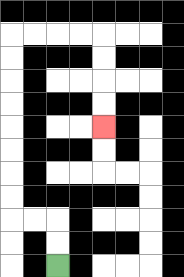{'start': '[2, 11]', 'end': '[4, 5]', 'path_directions': 'U,U,L,L,U,U,U,U,U,U,U,U,R,R,R,R,D,D,D,D', 'path_coordinates': '[[2, 11], [2, 10], [2, 9], [1, 9], [0, 9], [0, 8], [0, 7], [0, 6], [0, 5], [0, 4], [0, 3], [0, 2], [0, 1], [1, 1], [2, 1], [3, 1], [4, 1], [4, 2], [4, 3], [4, 4], [4, 5]]'}